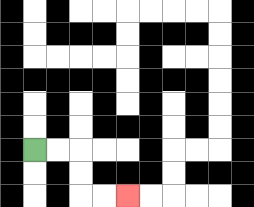{'start': '[1, 6]', 'end': '[5, 8]', 'path_directions': 'R,R,D,D,R,R', 'path_coordinates': '[[1, 6], [2, 6], [3, 6], [3, 7], [3, 8], [4, 8], [5, 8]]'}